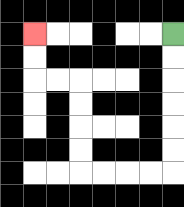{'start': '[7, 1]', 'end': '[1, 1]', 'path_directions': 'D,D,D,D,D,D,L,L,L,L,U,U,U,U,L,L,U,U', 'path_coordinates': '[[7, 1], [7, 2], [7, 3], [7, 4], [7, 5], [7, 6], [7, 7], [6, 7], [5, 7], [4, 7], [3, 7], [3, 6], [3, 5], [3, 4], [3, 3], [2, 3], [1, 3], [1, 2], [1, 1]]'}